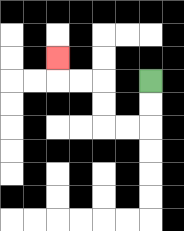{'start': '[6, 3]', 'end': '[2, 2]', 'path_directions': 'D,D,L,L,U,U,L,L,U', 'path_coordinates': '[[6, 3], [6, 4], [6, 5], [5, 5], [4, 5], [4, 4], [4, 3], [3, 3], [2, 3], [2, 2]]'}